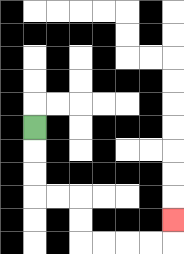{'start': '[1, 5]', 'end': '[7, 9]', 'path_directions': 'D,D,D,R,R,D,D,R,R,R,R,U', 'path_coordinates': '[[1, 5], [1, 6], [1, 7], [1, 8], [2, 8], [3, 8], [3, 9], [3, 10], [4, 10], [5, 10], [6, 10], [7, 10], [7, 9]]'}